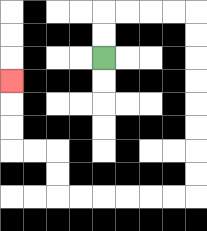{'start': '[4, 2]', 'end': '[0, 3]', 'path_directions': 'U,U,R,R,R,R,D,D,D,D,D,D,D,D,L,L,L,L,L,L,U,U,L,L,U,U,U', 'path_coordinates': '[[4, 2], [4, 1], [4, 0], [5, 0], [6, 0], [7, 0], [8, 0], [8, 1], [8, 2], [8, 3], [8, 4], [8, 5], [8, 6], [8, 7], [8, 8], [7, 8], [6, 8], [5, 8], [4, 8], [3, 8], [2, 8], [2, 7], [2, 6], [1, 6], [0, 6], [0, 5], [0, 4], [0, 3]]'}